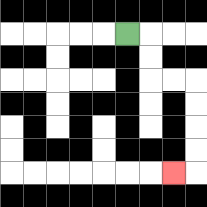{'start': '[5, 1]', 'end': '[7, 7]', 'path_directions': 'R,D,D,R,R,D,D,D,D,L', 'path_coordinates': '[[5, 1], [6, 1], [6, 2], [6, 3], [7, 3], [8, 3], [8, 4], [8, 5], [8, 6], [8, 7], [7, 7]]'}